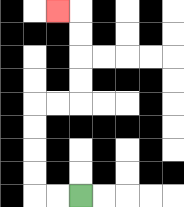{'start': '[3, 8]', 'end': '[2, 0]', 'path_directions': 'L,L,U,U,U,U,R,R,U,U,U,U,L', 'path_coordinates': '[[3, 8], [2, 8], [1, 8], [1, 7], [1, 6], [1, 5], [1, 4], [2, 4], [3, 4], [3, 3], [3, 2], [3, 1], [3, 0], [2, 0]]'}